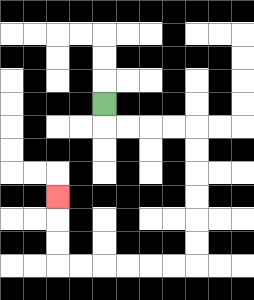{'start': '[4, 4]', 'end': '[2, 8]', 'path_directions': 'D,R,R,R,R,D,D,D,D,D,D,L,L,L,L,L,L,U,U,U', 'path_coordinates': '[[4, 4], [4, 5], [5, 5], [6, 5], [7, 5], [8, 5], [8, 6], [8, 7], [8, 8], [8, 9], [8, 10], [8, 11], [7, 11], [6, 11], [5, 11], [4, 11], [3, 11], [2, 11], [2, 10], [2, 9], [2, 8]]'}